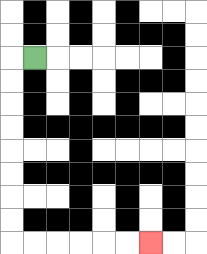{'start': '[1, 2]', 'end': '[6, 10]', 'path_directions': 'L,D,D,D,D,D,D,D,D,R,R,R,R,R,R', 'path_coordinates': '[[1, 2], [0, 2], [0, 3], [0, 4], [0, 5], [0, 6], [0, 7], [0, 8], [0, 9], [0, 10], [1, 10], [2, 10], [3, 10], [4, 10], [5, 10], [6, 10]]'}